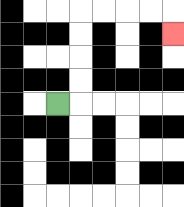{'start': '[2, 4]', 'end': '[7, 1]', 'path_directions': 'R,U,U,U,U,R,R,R,R,D', 'path_coordinates': '[[2, 4], [3, 4], [3, 3], [3, 2], [3, 1], [3, 0], [4, 0], [5, 0], [6, 0], [7, 0], [7, 1]]'}